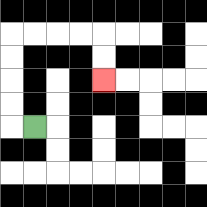{'start': '[1, 5]', 'end': '[4, 3]', 'path_directions': 'L,U,U,U,U,R,R,R,R,D,D', 'path_coordinates': '[[1, 5], [0, 5], [0, 4], [0, 3], [0, 2], [0, 1], [1, 1], [2, 1], [3, 1], [4, 1], [4, 2], [4, 3]]'}